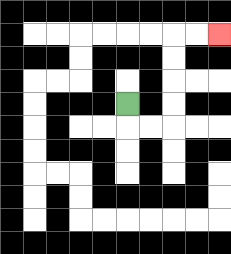{'start': '[5, 4]', 'end': '[9, 1]', 'path_directions': 'D,R,R,U,U,U,U,R,R', 'path_coordinates': '[[5, 4], [5, 5], [6, 5], [7, 5], [7, 4], [7, 3], [7, 2], [7, 1], [8, 1], [9, 1]]'}